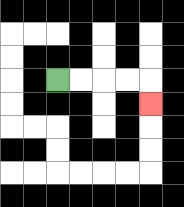{'start': '[2, 3]', 'end': '[6, 4]', 'path_directions': 'R,R,R,R,D', 'path_coordinates': '[[2, 3], [3, 3], [4, 3], [5, 3], [6, 3], [6, 4]]'}